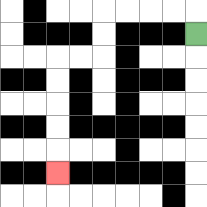{'start': '[8, 1]', 'end': '[2, 7]', 'path_directions': 'U,L,L,L,L,D,D,L,L,D,D,D,D,D', 'path_coordinates': '[[8, 1], [8, 0], [7, 0], [6, 0], [5, 0], [4, 0], [4, 1], [4, 2], [3, 2], [2, 2], [2, 3], [2, 4], [2, 5], [2, 6], [2, 7]]'}